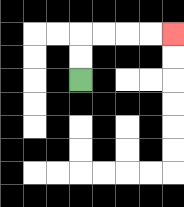{'start': '[3, 3]', 'end': '[7, 1]', 'path_directions': 'U,U,R,R,R,R', 'path_coordinates': '[[3, 3], [3, 2], [3, 1], [4, 1], [5, 1], [6, 1], [7, 1]]'}